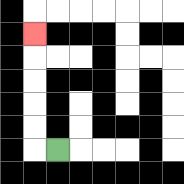{'start': '[2, 6]', 'end': '[1, 1]', 'path_directions': 'L,U,U,U,U,U', 'path_coordinates': '[[2, 6], [1, 6], [1, 5], [1, 4], [1, 3], [1, 2], [1, 1]]'}